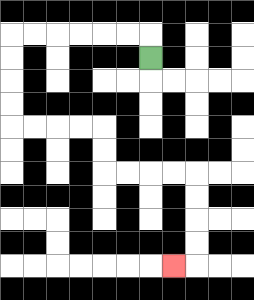{'start': '[6, 2]', 'end': '[7, 11]', 'path_directions': 'U,L,L,L,L,L,L,D,D,D,D,R,R,R,R,D,D,R,R,R,R,D,D,D,D,L', 'path_coordinates': '[[6, 2], [6, 1], [5, 1], [4, 1], [3, 1], [2, 1], [1, 1], [0, 1], [0, 2], [0, 3], [0, 4], [0, 5], [1, 5], [2, 5], [3, 5], [4, 5], [4, 6], [4, 7], [5, 7], [6, 7], [7, 7], [8, 7], [8, 8], [8, 9], [8, 10], [8, 11], [7, 11]]'}